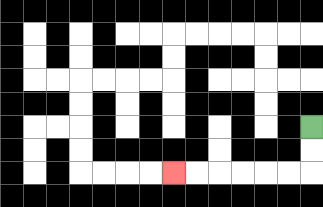{'start': '[13, 5]', 'end': '[7, 7]', 'path_directions': 'D,D,L,L,L,L,L,L', 'path_coordinates': '[[13, 5], [13, 6], [13, 7], [12, 7], [11, 7], [10, 7], [9, 7], [8, 7], [7, 7]]'}